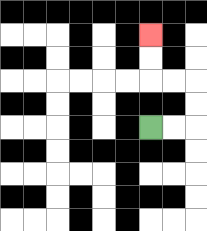{'start': '[6, 5]', 'end': '[6, 1]', 'path_directions': 'R,R,U,U,L,L,U,U', 'path_coordinates': '[[6, 5], [7, 5], [8, 5], [8, 4], [8, 3], [7, 3], [6, 3], [6, 2], [6, 1]]'}